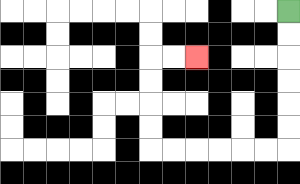{'start': '[12, 0]', 'end': '[8, 2]', 'path_directions': 'D,D,D,D,D,D,L,L,L,L,L,L,U,U,U,U,R,R', 'path_coordinates': '[[12, 0], [12, 1], [12, 2], [12, 3], [12, 4], [12, 5], [12, 6], [11, 6], [10, 6], [9, 6], [8, 6], [7, 6], [6, 6], [6, 5], [6, 4], [6, 3], [6, 2], [7, 2], [8, 2]]'}